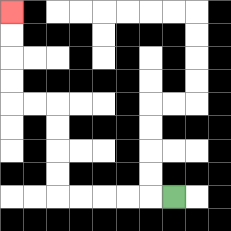{'start': '[7, 8]', 'end': '[0, 0]', 'path_directions': 'L,L,L,L,L,U,U,U,U,L,L,U,U,U,U', 'path_coordinates': '[[7, 8], [6, 8], [5, 8], [4, 8], [3, 8], [2, 8], [2, 7], [2, 6], [2, 5], [2, 4], [1, 4], [0, 4], [0, 3], [0, 2], [0, 1], [0, 0]]'}